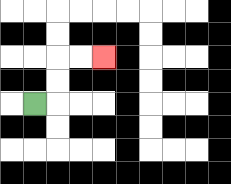{'start': '[1, 4]', 'end': '[4, 2]', 'path_directions': 'R,U,U,R,R', 'path_coordinates': '[[1, 4], [2, 4], [2, 3], [2, 2], [3, 2], [4, 2]]'}